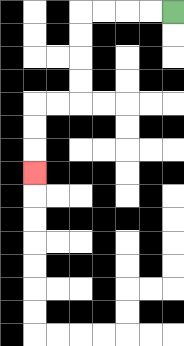{'start': '[7, 0]', 'end': '[1, 7]', 'path_directions': 'L,L,L,L,D,D,D,D,L,L,D,D,D', 'path_coordinates': '[[7, 0], [6, 0], [5, 0], [4, 0], [3, 0], [3, 1], [3, 2], [3, 3], [3, 4], [2, 4], [1, 4], [1, 5], [1, 6], [1, 7]]'}